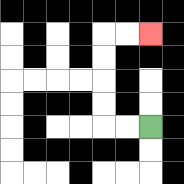{'start': '[6, 5]', 'end': '[6, 1]', 'path_directions': 'L,L,U,U,U,U,R,R', 'path_coordinates': '[[6, 5], [5, 5], [4, 5], [4, 4], [4, 3], [4, 2], [4, 1], [5, 1], [6, 1]]'}